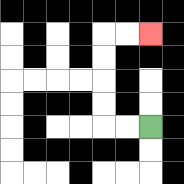{'start': '[6, 5]', 'end': '[6, 1]', 'path_directions': 'L,L,U,U,U,U,R,R', 'path_coordinates': '[[6, 5], [5, 5], [4, 5], [4, 4], [4, 3], [4, 2], [4, 1], [5, 1], [6, 1]]'}